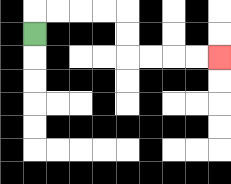{'start': '[1, 1]', 'end': '[9, 2]', 'path_directions': 'U,R,R,R,R,D,D,R,R,R,R', 'path_coordinates': '[[1, 1], [1, 0], [2, 0], [3, 0], [4, 0], [5, 0], [5, 1], [5, 2], [6, 2], [7, 2], [8, 2], [9, 2]]'}